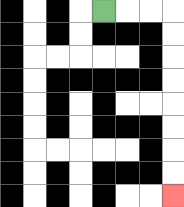{'start': '[4, 0]', 'end': '[7, 8]', 'path_directions': 'R,R,R,D,D,D,D,D,D,D,D', 'path_coordinates': '[[4, 0], [5, 0], [6, 0], [7, 0], [7, 1], [7, 2], [7, 3], [7, 4], [7, 5], [7, 6], [7, 7], [7, 8]]'}